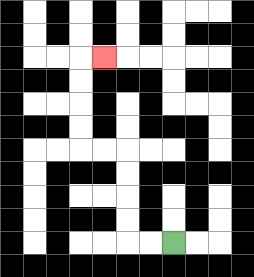{'start': '[7, 10]', 'end': '[4, 2]', 'path_directions': 'L,L,U,U,U,U,L,L,U,U,U,U,R', 'path_coordinates': '[[7, 10], [6, 10], [5, 10], [5, 9], [5, 8], [5, 7], [5, 6], [4, 6], [3, 6], [3, 5], [3, 4], [3, 3], [3, 2], [4, 2]]'}